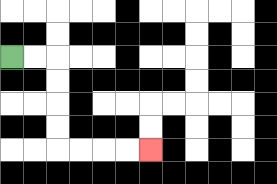{'start': '[0, 2]', 'end': '[6, 6]', 'path_directions': 'R,R,D,D,D,D,R,R,R,R', 'path_coordinates': '[[0, 2], [1, 2], [2, 2], [2, 3], [2, 4], [2, 5], [2, 6], [3, 6], [4, 6], [5, 6], [6, 6]]'}